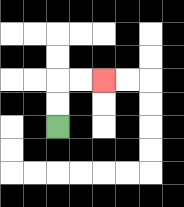{'start': '[2, 5]', 'end': '[4, 3]', 'path_directions': 'U,U,R,R', 'path_coordinates': '[[2, 5], [2, 4], [2, 3], [3, 3], [4, 3]]'}